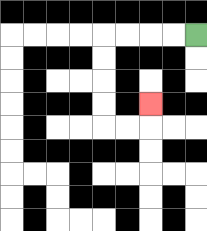{'start': '[8, 1]', 'end': '[6, 4]', 'path_directions': 'L,L,L,L,D,D,D,D,R,R,U', 'path_coordinates': '[[8, 1], [7, 1], [6, 1], [5, 1], [4, 1], [4, 2], [4, 3], [4, 4], [4, 5], [5, 5], [6, 5], [6, 4]]'}